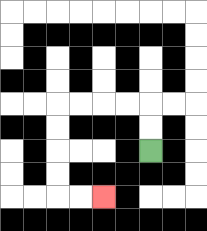{'start': '[6, 6]', 'end': '[4, 8]', 'path_directions': 'U,U,L,L,L,L,D,D,D,D,R,R', 'path_coordinates': '[[6, 6], [6, 5], [6, 4], [5, 4], [4, 4], [3, 4], [2, 4], [2, 5], [2, 6], [2, 7], [2, 8], [3, 8], [4, 8]]'}